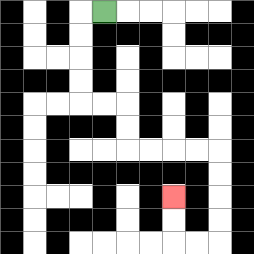{'start': '[4, 0]', 'end': '[7, 8]', 'path_directions': 'L,D,D,D,D,R,R,D,D,R,R,R,R,D,D,D,D,L,L,U,U', 'path_coordinates': '[[4, 0], [3, 0], [3, 1], [3, 2], [3, 3], [3, 4], [4, 4], [5, 4], [5, 5], [5, 6], [6, 6], [7, 6], [8, 6], [9, 6], [9, 7], [9, 8], [9, 9], [9, 10], [8, 10], [7, 10], [7, 9], [7, 8]]'}